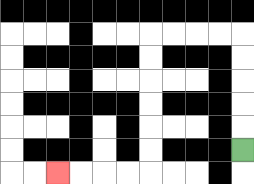{'start': '[10, 6]', 'end': '[2, 7]', 'path_directions': 'U,U,U,U,U,L,L,L,L,D,D,D,D,D,D,L,L,L,L', 'path_coordinates': '[[10, 6], [10, 5], [10, 4], [10, 3], [10, 2], [10, 1], [9, 1], [8, 1], [7, 1], [6, 1], [6, 2], [6, 3], [6, 4], [6, 5], [6, 6], [6, 7], [5, 7], [4, 7], [3, 7], [2, 7]]'}